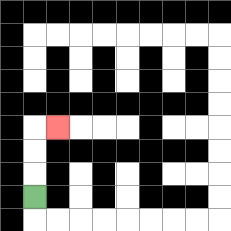{'start': '[1, 8]', 'end': '[2, 5]', 'path_directions': 'U,U,U,R', 'path_coordinates': '[[1, 8], [1, 7], [1, 6], [1, 5], [2, 5]]'}